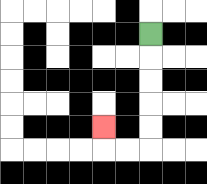{'start': '[6, 1]', 'end': '[4, 5]', 'path_directions': 'D,D,D,D,D,L,L,U', 'path_coordinates': '[[6, 1], [6, 2], [6, 3], [6, 4], [6, 5], [6, 6], [5, 6], [4, 6], [4, 5]]'}